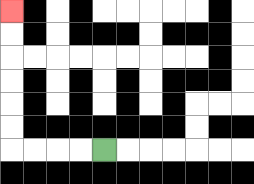{'start': '[4, 6]', 'end': '[0, 0]', 'path_directions': 'L,L,L,L,U,U,U,U,U,U', 'path_coordinates': '[[4, 6], [3, 6], [2, 6], [1, 6], [0, 6], [0, 5], [0, 4], [0, 3], [0, 2], [0, 1], [0, 0]]'}